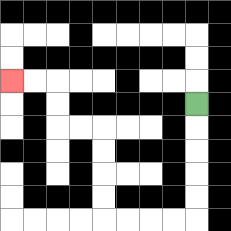{'start': '[8, 4]', 'end': '[0, 3]', 'path_directions': 'D,D,D,D,D,L,L,L,L,U,U,U,U,L,L,U,U,L,L', 'path_coordinates': '[[8, 4], [8, 5], [8, 6], [8, 7], [8, 8], [8, 9], [7, 9], [6, 9], [5, 9], [4, 9], [4, 8], [4, 7], [4, 6], [4, 5], [3, 5], [2, 5], [2, 4], [2, 3], [1, 3], [0, 3]]'}